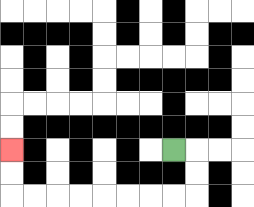{'start': '[7, 6]', 'end': '[0, 6]', 'path_directions': 'R,D,D,L,L,L,L,L,L,L,L,U,U', 'path_coordinates': '[[7, 6], [8, 6], [8, 7], [8, 8], [7, 8], [6, 8], [5, 8], [4, 8], [3, 8], [2, 8], [1, 8], [0, 8], [0, 7], [0, 6]]'}